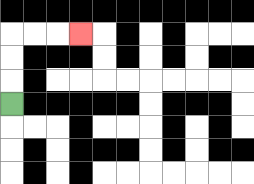{'start': '[0, 4]', 'end': '[3, 1]', 'path_directions': 'U,U,U,R,R,R', 'path_coordinates': '[[0, 4], [0, 3], [0, 2], [0, 1], [1, 1], [2, 1], [3, 1]]'}